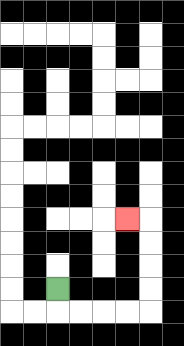{'start': '[2, 12]', 'end': '[5, 9]', 'path_directions': 'D,R,R,R,R,U,U,U,U,L', 'path_coordinates': '[[2, 12], [2, 13], [3, 13], [4, 13], [5, 13], [6, 13], [6, 12], [6, 11], [6, 10], [6, 9], [5, 9]]'}